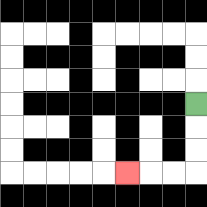{'start': '[8, 4]', 'end': '[5, 7]', 'path_directions': 'D,D,D,L,L,L', 'path_coordinates': '[[8, 4], [8, 5], [8, 6], [8, 7], [7, 7], [6, 7], [5, 7]]'}